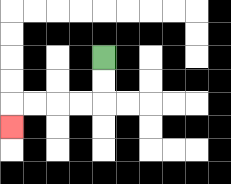{'start': '[4, 2]', 'end': '[0, 5]', 'path_directions': 'D,D,L,L,L,L,D', 'path_coordinates': '[[4, 2], [4, 3], [4, 4], [3, 4], [2, 4], [1, 4], [0, 4], [0, 5]]'}